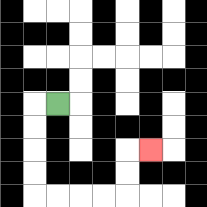{'start': '[2, 4]', 'end': '[6, 6]', 'path_directions': 'L,D,D,D,D,R,R,R,R,U,U,R', 'path_coordinates': '[[2, 4], [1, 4], [1, 5], [1, 6], [1, 7], [1, 8], [2, 8], [3, 8], [4, 8], [5, 8], [5, 7], [5, 6], [6, 6]]'}